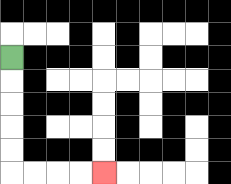{'start': '[0, 2]', 'end': '[4, 7]', 'path_directions': 'D,D,D,D,D,R,R,R,R', 'path_coordinates': '[[0, 2], [0, 3], [0, 4], [0, 5], [0, 6], [0, 7], [1, 7], [2, 7], [3, 7], [4, 7]]'}